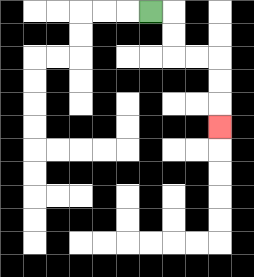{'start': '[6, 0]', 'end': '[9, 5]', 'path_directions': 'R,D,D,R,R,D,D,D', 'path_coordinates': '[[6, 0], [7, 0], [7, 1], [7, 2], [8, 2], [9, 2], [9, 3], [9, 4], [9, 5]]'}